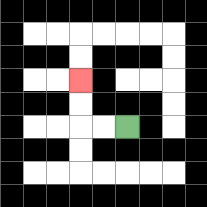{'start': '[5, 5]', 'end': '[3, 3]', 'path_directions': 'L,L,U,U', 'path_coordinates': '[[5, 5], [4, 5], [3, 5], [3, 4], [3, 3]]'}